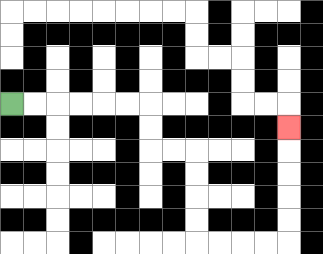{'start': '[0, 4]', 'end': '[12, 5]', 'path_directions': 'R,R,R,R,R,R,D,D,R,R,D,D,D,D,R,R,R,R,U,U,U,U,U', 'path_coordinates': '[[0, 4], [1, 4], [2, 4], [3, 4], [4, 4], [5, 4], [6, 4], [6, 5], [6, 6], [7, 6], [8, 6], [8, 7], [8, 8], [8, 9], [8, 10], [9, 10], [10, 10], [11, 10], [12, 10], [12, 9], [12, 8], [12, 7], [12, 6], [12, 5]]'}